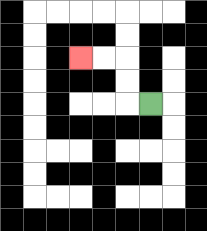{'start': '[6, 4]', 'end': '[3, 2]', 'path_directions': 'L,U,U,L,L', 'path_coordinates': '[[6, 4], [5, 4], [5, 3], [5, 2], [4, 2], [3, 2]]'}